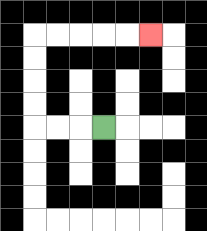{'start': '[4, 5]', 'end': '[6, 1]', 'path_directions': 'L,L,L,U,U,U,U,R,R,R,R,R', 'path_coordinates': '[[4, 5], [3, 5], [2, 5], [1, 5], [1, 4], [1, 3], [1, 2], [1, 1], [2, 1], [3, 1], [4, 1], [5, 1], [6, 1]]'}